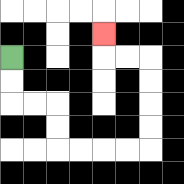{'start': '[0, 2]', 'end': '[4, 1]', 'path_directions': 'D,D,R,R,D,D,R,R,R,R,U,U,U,U,L,L,U', 'path_coordinates': '[[0, 2], [0, 3], [0, 4], [1, 4], [2, 4], [2, 5], [2, 6], [3, 6], [4, 6], [5, 6], [6, 6], [6, 5], [6, 4], [6, 3], [6, 2], [5, 2], [4, 2], [4, 1]]'}